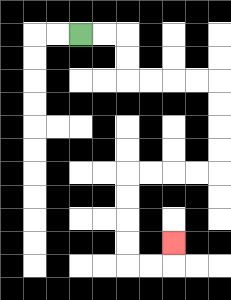{'start': '[3, 1]', 'end': '[7, 10]', 'path_directions': 'R,R,D,D,R,R,R,R,D,D,D,D,L,L,L,L,D,D,D,D,R,R,U', 'path_coordinates': '[[3, 1], [4, 1], [5, 1], [5, 2], [5, 3], [6, 3], [7, 3], [8, 3], [9, 3], [9, 4], [9, 5], [9, 6], [9, 7], [8, 7], [7, 7], [6, 7], [5, 7], [5, 8], [5, 9], [5, 10], [5, 11], [6, 11], [7, 11], [7, 10]]'}